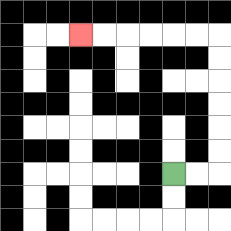{'start': '[7, 7]', 'end': '[3, 1]', 'path_directions': 'R,R,U,U,U,U,U,U,L,L,L,L,L,L', 'path_coordinates': '[[7, 7], [8, 7], [9, 7], [9, 6], [9, 5], [9, 4], [9, 3], [9, 2], [9, 1], [8, 1], [7, 1], [6, 1], [5, 1], [4, 1], [3, 1]]'}